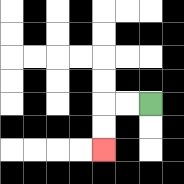{'start': '[6, 4]', 'end': '[4, 6]', 'path_directions': 'L,L,D,D', 'path_coordinates': '[[6, 4], [5, 4], [4, 4], [4, 5], [4, 6]]'}